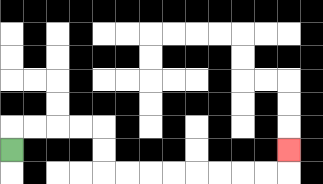{'start': '[0, 6]', 'end': '[12, 6]', 'path_directions': 'U,R,R,R,R,D,D,R,R,R,R,R,R,R,R,U', 'path_coordinates': '[[0, 6], [0, 5], [1, 5], [2, 5], [3, 5], [4, 5], [4, 6], [4, 7], [5, 7], [6, 7], [7, 7], [8, 7], [9, 7], [10, 7], [11, 7], [12, 7], [12, 6]]'}